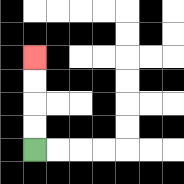{'start': '[1, 6]', 'end': '[1, 2]', 'path_directions': 'U,U,U,U', 'path_coordinates': '[[1, 6], [1, 5], [1, 4], [1, 3], [1, 2]]'}